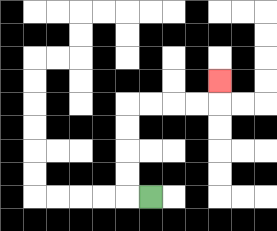{'start': '[6, 8]', 'end': '[9, 3]', 'path_directions': 'L,U,U,U,U,R,R,R,R,U', 'path_coordinates': '[[6, 8], [5, 8], [5, 7], [5, 6], [5, 5], [5, 4], [6, 4], [7, 4], [8, 4], [9, 4], [9, 3]]'}